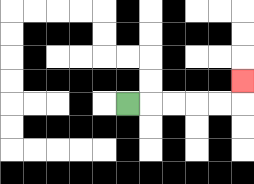{'start': '[5, 4]', 'end': '[10, 3]', 'path_directions': 'R,R,R,R,R,U', 'path_coordinates': '[[5, 4], [6, 4], [7, 4], [8, 4], [9, 4], [10, 4], [10, 3]]'}